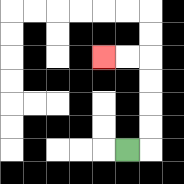{'start': '[5, 6]', 'end': '[4, 2]', 'path_directions': 'R,U,U,U,U,L,L', 'path_coordinates': '[[5, 6], [6, 6], [6, 5], [6, 4], [6, 3], [6, 2], [5, 2], [4, 2]]'}